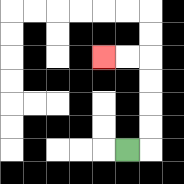{'start': '[5, 6]', 'end': '[4, 2]', 'path_directions': 'R,U,U,U,U,L,L', 'path_coordinates': '[[5, 6], [6, 6], [6, 5], [6, 4], [6, 3], [6, 2], [5, 2], [4, 2]]'}